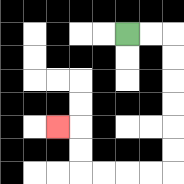{'start': '[5, 1]', 'end': '[2, 5]', 'path_directions': 'R,R,D,D,D,D,D,D,L,L,L,L,U,U,L', 'path_coordinates': '[[5, 1], [6, 1], [7, 1], [7, 2], [7, 3], [7, 4], [7, 5], [7, 6], [7, 7], [6, 7], [5, 7], [4, 7], [3, 7], [3, 6], [3, 5], [2, 5]]'}